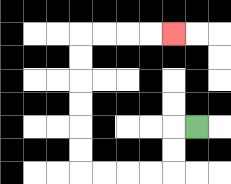{'start': '[8, 5]', 'end': '[7, 1]', 'path_directions': 'L,D,D,L,L,L,L,U,U,U,U,U,U,R,R,R,R', 'path_coordinates': '[[8, 5], [7, 5], [7, 6], [7, 7], [6, 7], [5, 7], [4, 7], [3, 7], [3, 6], [3, 5], [3, 4], [3, 3], [3, 2], [3, 1], [4, 1], [5, 1], [6, 1], [7, 1]]'}